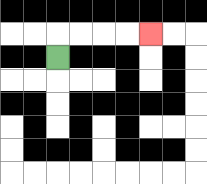{'start': '[2, 2]', 'end': '[6, 1]', 'path_directions': 'U,R,R,R,R', 'path_coordinates': '[[2, 2], [2, 1], [3, 1], [4, 1], [5, 1], [6, 1]]'}